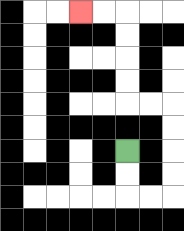{'start': '[5, 6]', 'end': '[3, 0]', 'path_directions': 'D,D,R,R,U,U,U,U,L,L,U,U,U,U,L,L', 'path_coordinates': '[[5, 6], [5, 7], [5, 8], [6, 8], [7, 8], [7, 7], [7, 6], [7, 5], [7, 4], [6, 4], [5, 4], [5, 3], [5, 2], [5, 1], [5, 0], [4, 0], [3, 0]]'}